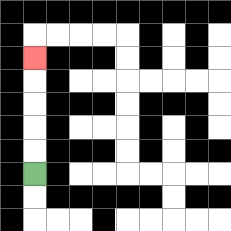{'start': '[1, 7]', 'end': '[1, 2]', 'path_directions': 'U,U,U,U,U', 'path_coordinates': '[[1, 7], [1, 6], [1, 5], [1, 4], [1, 3], [1, 2]]'}